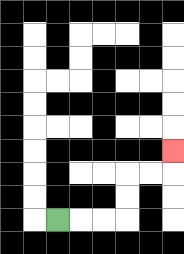{'start': '[2, 9]', 'end': '[7, 6]', 'path_directions': 'R,R,R,U,U,R,R,U', 'path_coordinates': '[[2, 9], [3, 9], [4, 9], [5, 9], [5, 8], [5, 7], [6, 7], [7, 7], [7, 6]]'}